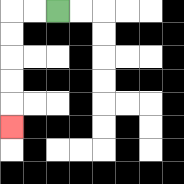{'start': '[2, 0]', 'end': '[0, 5]', 'path_directions': 'L,L,D,D,D,D,D', 'path_coordinates': '[[2, 0], [1, 0], [0, 0], [0, 1], [0, 2], [0, 3], [0, 4], [0, 5]]'}